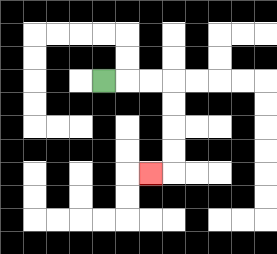{'start': '[4, 3]', 'end': '[6, 7]', 'path_directions': 'R,R,R,D,D,D,D,L', 'path_coordinates': '[[4, 3], [5, 3], [6, 3], [7, 3], [7, 4], [7, 5], [7, 6], [7, 7], [6, 7]]'}